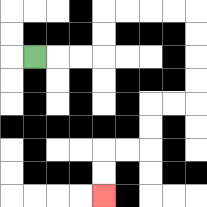{'start': '[1, 2]', 'end': '[4, 8]', 'path_directions': 'R,R,R,U,U,R,R,R,R,D,D,D,D,L,L,D,D,L,L,D,D', 'path_coordinates': '[[1, 2], [2, 2], [3, 2], [4, 2], [4, 1], [4, 0], [5, 0], [6, 0], [7, 0], [8, 0], [8, 1], [8, 2], [8, 3], [8, 4], [7, 4], [6, 4], [6, 5], [6, 6], [5, 6], [4, 6], [4, 7], [4, 8]]'}